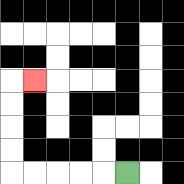{'start': '[5, 7]', 'end': '[1, 3]', 'path_directions': 'L,L,L,L,L,U,U,U,U,R', 'path_coordinates': '[[5, 7], [4, 7], [3, 7], [2, 7], [1, 7], [0, 7], [0, 6], [0, 5], [0, 4], [0, 3], [1, 3]]'}